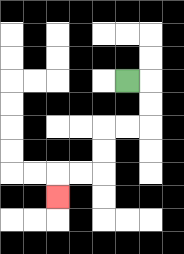{'start': '[5, 3]', 'end': '[2, 8]', 'path_directions': 'R,D,D,L,L,D,D,L,L,D', 'path_coordinates': '[[5, 3], [6, 3], [6, 4], [6, 5], [5, 5], [4, 5], [4, 6], [4, 7], [3, 7], [2, 7], [2, 8]]'}